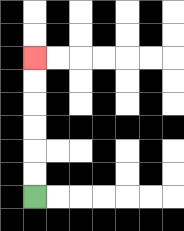{'start': '[1, 8]', 'end': '[1, 2]', 'path_directions': 'U,U,U,U,U,U', 'path_coordinates': '[[1, 8], [1, 7], [1, 6], [1, 5], [1, 4], [1, 3], [1, 2]]'}